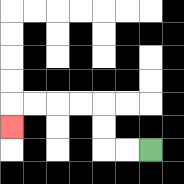{'start': '[6, 6]', 'end': '[0, 5]', 'path_directions': 'L,L,U,U,L,L,L,L,D', 'path_coordinates': '[[6, 6], [5, 6], [4, 6], [4, 5], [4, 4], [3, 4], [2, 4], [1, 4], [0, 4], [0, 5]]'}